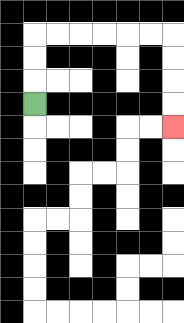{'start': '[1, 4]', 'end': '[7, 5]', 'path_directions': 'U,U,U,R,R,R,R,R,R,D,D,D,D', 'path_coordinates': '[[1, 4], [1, 3], [1, 2], [1, 1], [2, 1], [3, 1], [4, 1], [5, 1], [6, 1], [7, 1], [7, 2], [7, 3], [7, 4], [7, 5]]'}